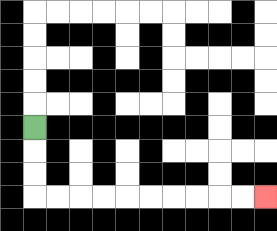{'start': '[1, 5]', 'end': '[11, 8]', 'path_directions': 'D,D,D,R,R,R,R,R,R,R,R,R,R', 'path_coordinates': '[[1, 5], [1, 6], [1, 7], [1, 8], [2, 8], [3, 8], [4, 8], [5, 8], [6, 8], [7, 8], [8, 8], [9, 8], [10, 8], [11, 8]]'}